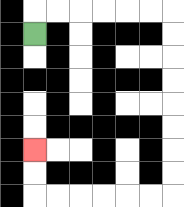{'start': '[1, 1]', 'end': '[1, 6]', 'path_directions': 'U,R,R,R,R,R,R,D,D,D,D,D,D,D,D,L,L,L,L,L,L,U,U', 'path_coordinates': '[[1, 1], [1, 0], [2, 0], [3, 0], [4, 0], [5, 0], [6, 0], [7, 0], [7, 1], [7, 2], [7, 3], [7, 4], [7, 5], [7, 6], [7, 7], [7, 8], [6, 8], [5, 8], [4, 8], [3, 8], [2, 8], [1, 8], [1, 7], [1, 6]]'}